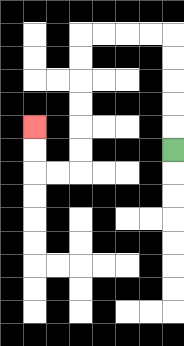{'start': '[7, 6]', 'end': '[1, 5]', 'path_directions': 'U,U,U,U,U,L,L,L,L,D,D,D,D,D,D,L,L,U,U', 'path_coordinates': '[[7, 6], [7, 5], [7, 4], [7, 3], [7, 2], [7, 1], [6, 1], [5, 1], [4, 1], [3, 1], [3, 2], [3, 3], [3, 4], [3, 5], [3, 6], [3, 7], [2, 7], [1, 7], [1, 6], [1, 5]]'}